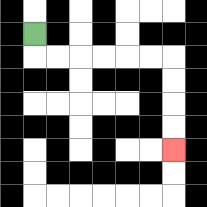{'start': '[1, 1]', 'end': '[7, 6]', 'path_directions': 'D,R,R,R,R,R,R,D,D,D,D', 'path_coordinates': '[[1, 1], [1, 2], [2, 2], [3, 2], [4, 2], [5, 2], [6, 2], [7, 2], [7, 3], [7, 4], [7, 5], [7, 6]]'}